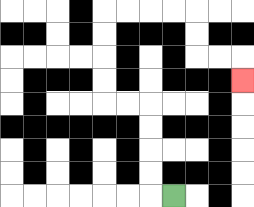{'start': '[7, 8]', 'end': '[10, 3]', 'path_directions': 'L,U,U,U,U,L,L,U,U,U,U,R,R,R,R,D,D,R,R,D', 'path_coordinates': '[[7, 8], [6, 8], [6, 7], [6, 6], [6, 5], [6, 4], [5, 4], [4, 4], [4, 3], [4, 2], [4, 1], [4, 0], [5, 0], [6, 0], [7, 0], [8, 0], [8, 1], [8, 2], [9, 2], [10, 2], [10, 3]]'}